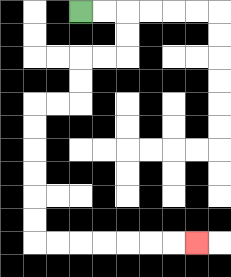{'start': '[3, 0]', 'end': '[8, 10]', 'path_directions': 'R,R,D,D,L,L,D,D,L,L,D,D,D,D,D,D,R,R,R,R,R,R,R', 'path_coordinates': '[[3, 0], [4, 0], [5, 0], [5, 1], [5, 2], [4, 2], [3, 2], [3, 3], [3, 4], [2, 4], [1, 4], [1, 5], [1, 6], [1, 7], [1, 8], [1, 9], [1, 10], [2, 10], [3, 10], [4, 10], [5, 10], [6, 10], [7, 10], [8, 10]]'}